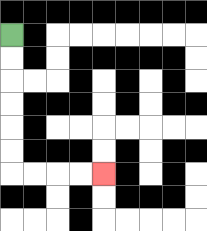{'start': '[0, 1]', 'end': '[4, 7]', 'path_directions': 'D,D,D,D,D,D,R,R,R,R', 'path_coordinates': '[[0, 1], [0, 2], [0, 3], [0, 4], [0, 5], [0, 6], [0, 7], [1, 7], [2, 7], [3, 7], [4, 7]]'}